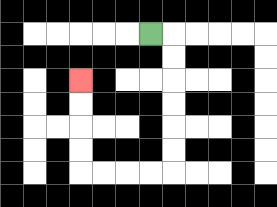{'start': '[6, 1]', 'end': '[3, 3]', 'path_directions': 'R,D,D,D,D,D,D,L,L,L,L,U,U,U,U', 'path_coordinates': '[[6, 1], [7, 1], [7, 2], [7, 3], [7, 4], [7, 5], [7, 6], [7, 7], [6, 7], [5, 7], [4, 7], [3, 7], [3, 6], [3, 5], [3, 4], [3, 3]]'}